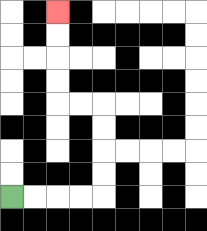{'start': '[0, 8]', 'end': '[2, 0]', 'path_directions': 'R,R,R,R,U,U,U,U,L,L,U,U,U,U', 'path_coordinates': '[[0, 8], [1, 8], [2, 8], [3, 8], [4, 8], [4, 7], [4, 6], [4, 5], [4, 4], [3, 4], [2, 4], [2, 3], [2, 2], [2, 1], [2, 0]]'}